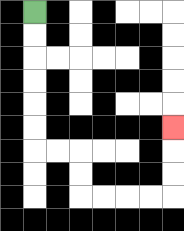{'start': '[1, 0]', 'end': '[7, 5]', 'path_directions': 'D,D,D,D,D,D,R,R,D,D,R,R,R,R,U,U,U', 'path_coordinates': '[[1, 0], [1, 1], [1, 2], [1, 3], [1, 4], [1, 5], [1, 6], [2, 6], [3, 6], [3, 7], [3, 8], [4, 8], [5, 8], [6, 8], [7, 8], [7, 7], [7, 6], [7, 5]]'}